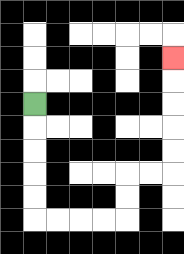{'start': '[1, 4]', 'end': '[7, 2]', 'path_directions': 'D,D,D,D,D,R,R,R,R,U,U,R,R,U,U,U,U,U', 'path_coordinates': '[[1, 4], [1, 5], [1, 6], [1, 7], [1, 8], [1, 9], [2, 9], [3, 9], [4, 9], [5, 9], [5, 8], [5, 7], [6, 7], [7, 7], [7, 6], [7, 5], [7, 4], [7, 3], [7, 2]]'}